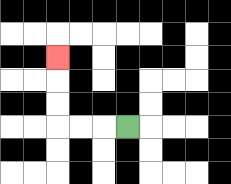{'start': '[5, 5]', 'end': '[2, 2]', 'path_directions': 'L,L,L,U,U,U', 'path_coordinates': '[[5, 5], [4, 5], [3, 5], [2, 5], [2, 4], [2, 3], [2, 2]]'}